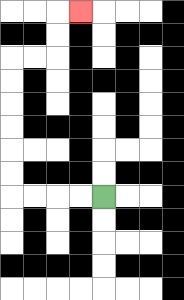{'start': '[4, 8]', 'end': '[3, 0]', 'path_directions': 'L,L,L,L,U,U,U,U,U,U,R,R,U,U,R', 'path_coordinates': '[[4, 8], [3, 8], [2, 8], [1, 8], [0, 8], [0, 7], [0, 6], [0, 5], [0, 4], [0, 3], [0, 2], [1, 2], [2, 2], [2, 1], [2, 0], [3, 0]]'}